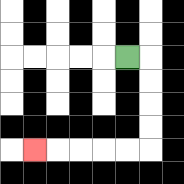{'start': '[5, 2]', 'end': '[1, 6]', 'path_directions': 'R,D,D,D,D,L,L,L,L,L', 'path_coordinates': '[[5, 2], [6, 2], [6, 3], [6, 4], [6, 5], [6, 6], [5, 6], [4, 6], [3, 6], [2, 6], [1, 6]]'}